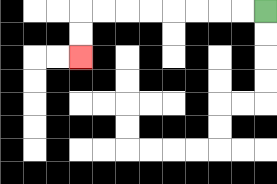{'start': '[11, 0]', 'end': '[3, 2]', 'path_directions': 'L,L,L,L,L,L,L,L,D,D', 'path_coordinates': '[[11, 0], [10, 0], [9, 0], [8, 0], [7, 0], [6, 0], [5, 0], [4, 0], [3, 0], [3, 1], [3, 2]]'}